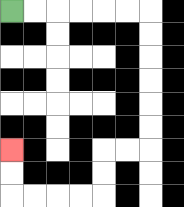{'start': '[0, 0]', 'end': '[0, 6]', 'path_directions': 'R,R,R,R,R,R,D,D,D,D,D,D,L,L,D,D,L,L,L,L,U,U', 'path_coordinates': '[[0, 0], [1, 0], [2, 0], [3, 0], [4, 0], [5, 0], [6, 0], [6, 1], [6, 2], [6, 3], [6, 4], [6, 5], [6, 6], [5, 6], [4, 6], [4, 7], [4, 8], [3, 8], [2, 8], [1, 8], [0, 8], [0, 7], [0, 6]]'}